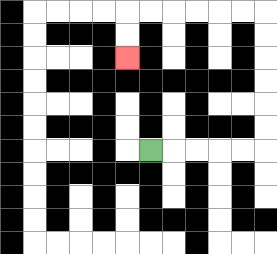{'start': '[6, 6]', 'end': '[5, 2]', 'path_directions': 'R,R,R,R,R,U,U,U,U,U,U,L,L,L,L,L,L,D,D', 'path_coordinates': '[[6, 6], [7, 6], [8, 6], [9, 6], [10, 6], [11, 6], [11, 5], [11, 4], [11, 3], [11, 2], [11, 1], [11, 0], [10, 0], [9, 0], [8, 0], [7, 0], [6, 0], [5, 0], [5, 1], [5, 2]]'}